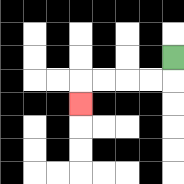{'start': '[7, 2]', 'end': '[3, 4]', 'path_directions': 'D,L,L,L,L,D', 'path_coordinates': '[[7, 2], [7, 3], [6, 3], [5, 3], [4, 3], [3, 3], [3, 4]]'}